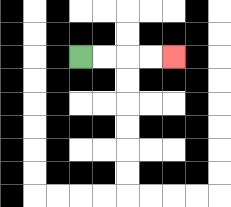{'start': '[3, 2]', 'end': '[7, 2]', 'path_directions': 'R,R,R,R', 'path_coordinates': '[[3, 2], [4, 2], [5, 2], [6, 2], [7, 2]]'}